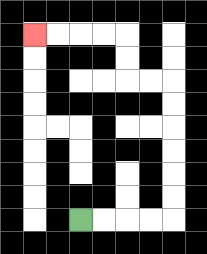{'start': '[3, 9]', 'end': '[1, 1]', 'path_directions': 'R,R,R,R,U,U,U,U,U,U,L,L,U,U,L,L,L,L', 'path_coordinates': '[[3, 9], [4, 9], [5, 9], [6, 9], [7, 9], [7, 8], [7, 7], [7, 6], [7, 5], [7, 4], [7, 3], [6, 3], [5, 3], [5, 2], [5, 1], [4, 1], [3, 1], [2, 1], [1, 1]]'}